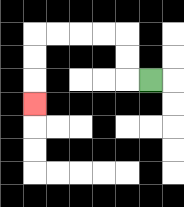{'start': '[6, 3]', 'end': '[1, 4]', 'path_directions': 'L,U,U,L,L,L,L,D,D,D', 'path_coordinates': '[[6, 3], [5, 3], [5, 2], [5, 1], [4, 1], [3, 1], [2, 1], [1, 1], [1, 2], [1, 3], [1, 4]]'}